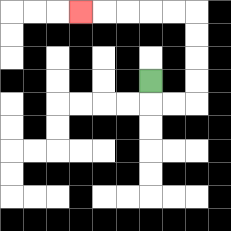{'start': '[6, 3]', 'end': '[3, 0]', 'path_directions': 'D,R,R,U,U,U,U,L,L,L,L,L', 'path_coordinates': '[[6, 3], [6, 4], [7, 4], [8, 4], [8, 3], [8, 2], [8, 1], [8, 0], [7, 0], [6, 0], [5, 0], [4, 0], [3, 0]]'}